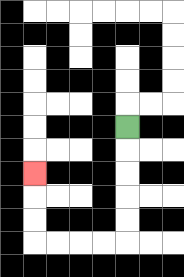{'start': '[5, 5]', 'end': '[1, 7]', 'path_directions': 'D,D,D,D,D,L,L,L,L,U,U,U', 'path_coordinates': '[[5, 5], [5, 6], [5, 7], [5, 8], [5, 9], [5, 10], [4, 10], [3, 10], [2, 10], [1, 10], [1, 9], [1, 8], [1, 7]]'}